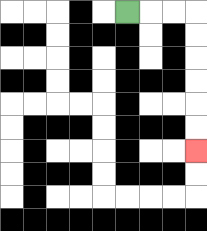{'start': '[5, 0]', 'end': '[8, 6]', 'path_directions': 'R,R,R,D,D,D,D,D,D', 'path_coordinates': '[[5, 0], [6, 0], [7, 0], [8, 0], [8, 1], [8, 2], [8, 3], [8, 4], [8, 5], [8, 6]]'}